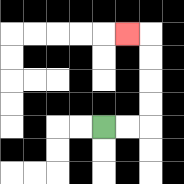{'start': '[4, 5]', 'end': '[5, 1]', 'path_directions': 'R,R,U,U,U,U,L', 'path_coordinates': '[[4, 5], [5, 5], [6, 5], [6, 4], [6, 3], [6, 2], [6, 1], [5, 1]]'}